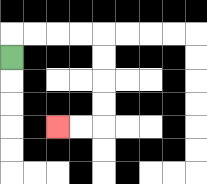{'start': '[0, 2]', 'end': '[2, 5]', 'path_directions': 'U,R,R,R,R,D,D,D,D,L,L', 'path_coordinates': '[[0, 2], [0, 1], [1, 1], [2, 1], [3, 1], [4, 1], [4, 2], [4, 3], [4, 4], [4, 5], [3, 5], [2, 5]]'}